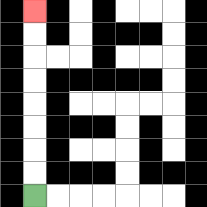{'start': '[1, 8]', 'end': '[1, 0]', 'path_directions': 'U,U,U,U,U,U,U,U', 'path_coordinates': '[[1, 8], [1, 7], [1, 6], [1, 5], [1, 4], [1, 3], [1, 2], [1, 1], [1, 0]]'}